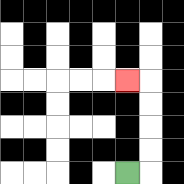{'start': '[5, 7]', 'end': '[5, 3]', 'path_directions': 'R,U,U,U,U,L', 'path_coordinates': '[[5, 7], [6, 7], [6, 6], [6, 5], [6, 4], [6, 3], [5, 3]]'}